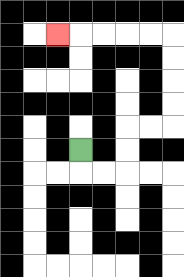{'start': '[3, 6]', 'end': '[2, 1]', 'path_directions': 'D,R,R,U,U,R,R,U,U,U,U,L,L,L,L,L', 'path_coordinates': '[[3, 6], [3, 7], [4, 7], [5, 7], [5, 6], [5, 5], [6, 5], [7, 5], [7, 4], [7, 3], [7, 2], [7, 1], [6, 1], [5, 1], [4, 1], [3, 1], [2, 1]]'}